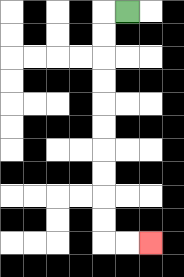{'start': '[5, 0]', 'end': '[6, 10]', 'path_directions': 'L,D,D,D,D,D,D,D,D,D,D,R,R', 'path_coordinates': '[[5, 0], [4, 0], [4, 1], [4, 2], [4, 3], [4, 4], [4, 5], [4, 6], [4, 7], [4, 8], [4, 9], [4, 10], [5, 10], [6, 10]]'}